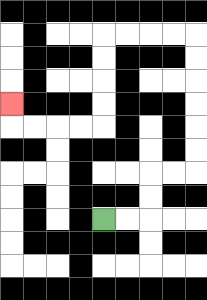{'start': '[4, 9]', 'end': '[0, 4]', 'path_directions': 'R,R,U,U,R,R,U,U,U,U,U,U,L,L,L,L,D,D,D,D,L,L,L,L,U', 'path_coordinates': '[[4, 9], [5, 9], [6, 9], [6, 8], [6, 7], [7, 7], [8, 7], [8, 6], [8, 5], [8, 4], [8, 3], [8, 2], [8, 1], [7, 1], [6, 1], [5, 1], [4, 1], [4, 2], [4, 3], [4, 4], [4, 5], [3, 5], [2, 5], [1, 5], [0, 5], [0, 4]]'}